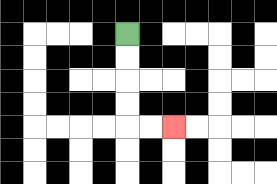{'start': '[5, 1]', 'end': '[7, 5]', 'path_directions': 'D,D,D,D,R,R', 'path_coordinates': '[[5, 1], [5, 2], [5, 3], [5, 4], [5, 5], [6, 5], [7, 5]]'}